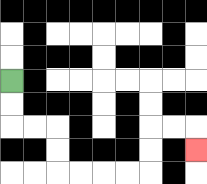{'start': '[0, 3]', 'end': '[8, 6]', 'path_directions': 'D,D,R,R,D,D,R,R,R,R,U,U,R,R,D', 'path_coordinates': '[[0, 3], [0, 4], [0, 5], [1, 5], [2, 5], [2, 6], [2, 7], [3, 7], [4, 7], [5, 7], [6, 7], [6, 6], [6, 5], [7, 5], [8, 5], [8, 6]]'}